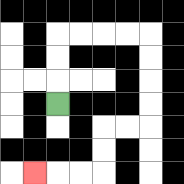{'start': '[2, 4]', 'end': '[1, 7]', 'path_directions': 'U,U,U,R,R,R,R,D,D,D,D,L,L,D,D,L,L,L', 'path_coordinates': '[[2, 4], [2, 3], [2, 2], [2, 1], [3, 1], [4, 1], [5, 1], [6, 1], [6, 2], [6, 3], [6, 4], [6, 5], [5, 5], [4, 5], [4, 6], [4, 7], [3, 7], [2, 7], [1, 7]]'}